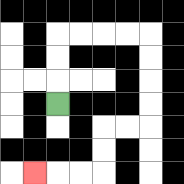{'start': '[2, 4]', 'end': '[1, 7]', 'path_directions': 'U,U,U,R,R,R,R,D,D,D,D,L,L,D,D,L,L,L', 'path_coordinates': '[[2, 4], [2, 3], [2, 2], [2, 1], [3, 1], [4, 1], [5, 1], [6, 1], [6, 2], [6, 3], [6, 4], [6, 5], [5, 5], [4, 5], [4, 6], [4, 7], [3, 7], [2, 7], [1, 7]]'}